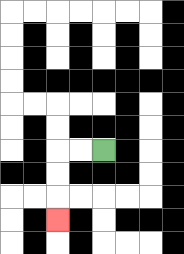{'start': '[4, 6]', 'end': '[2, 9]', 'path_directions': 'L,L,D,D,D', 'path_coordinates': '[[4, 6], [3, 6], [2, 6], [2, 7], [2, 8], [2, 9]]'}